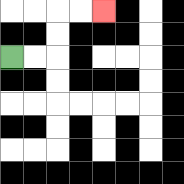{'start': '[0, 2]', 'end': '[4, 0]', 'path_directions': 'R,R,U,U,R,R', 'path_coordinates': '[[0, 2], [1, 2], [2, 2], [2, 1], [2, 0], [3, 0], [4, 0]]'}